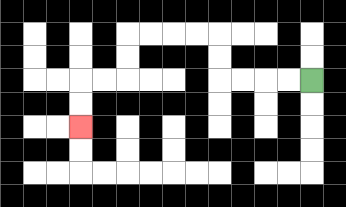{'start': '[13, 3]', 'end': '[3, 5]', 'path_directions': 'L,L,L,L,U,U,L,L,L,L,D,D,L,L,D,D', 'path_coordinates': '[[13, 3], [12, 3], [11, 3], [10, 3], [9, 3], [9, 2], [9, 1], [8, 1], [7, 1], [6, 1], [5, 1], [5, 2], [5, 3], [4, 3], [3, 3], [3, 4], [3, 5]]'}